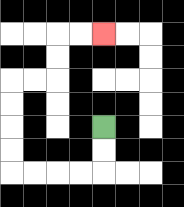{'start': '[4, 5]', 'end': '[4, 1]', 'path_directions': 'D,D,L,L,L,L,U,U,U,U,R,R,U,U,R,R', 'path_coordinates': '[[4, 5], [4, 6], [4, 7], [3, 7], [2, 7], [1, 7], [0, 7], [0, 6], [0, 5], [0, 4], [0, 3], [1, 3], [2, 3], [2, 2], [2, 1], [3, 1], [4, 1]]'}